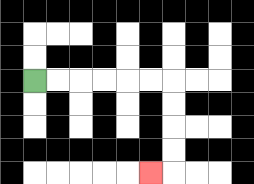{'start': '[1, 3]', 'end': '[6, 7]', 'path_directions': 'R,R,R,R,R,R,D,D,D,D,L', 'path_coordinates': '[[1, 3], [2, 3], [3, 3], [4, 3], [5, 3], [6, 3], [7, 3], [7, 4], [7, 5], [7, 6], [7, 7], [6, 7]]'}